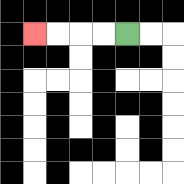{'start': '[5, 1]', 'end': '[1, 1]', 'path_directions': 'L,L,L,L', 'path_coordinates': '[[5, 1], [4, 1], [3, 1], [2, 1], [1, 1]]'}